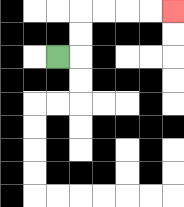{'start': '[2, 2]', 'end': '[7, 0]', 'path_directions': 'R,U,U,R,R,R,R', 'path_coordinates': '[[2, 2], [3, 2], [3, 1], [3, 0], [4, 0], [5, 0], [6, 0], [7, 0]]'}